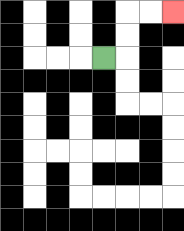{'start': '[4, 2]', 'end': '[7, 0]', 'path_directions': 'R,U,U,R,R', 'path_coordinates': '[[4, 2], [5, 2], [5, 1], [5, 0], [6, 0], [7, 0]]'}